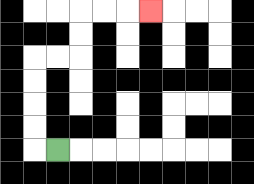{'start': '[2, 6]', 'end': '[6, 0]', 'path_directions': 'L,U,U,U,U,R,R,U,U,R,R,R', 'path_coordinates': '[[2, 6], [1, 6], [1, 5], [1, 4], [1, 3], [1, 2], [2, 2], [3, 2], [3, 1], [3, 0], [4, 0], [5, 0], [6, 0]]'}